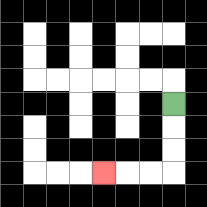{'start': '[7, 4]', 'end': '[4, 7]', 'path_directions': 'D,D,D,L,L,L', 'path_coordinates': '[[7, 4], [7, 5], [7, 6], [7, 7], [6, 7], [5, 7], [4, 7]]'}